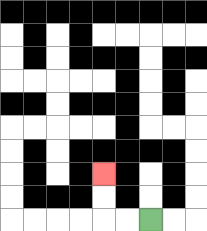{'start': '[6, 9]', 'end': '[4, 7]', 'path_directions': 'L,L,U,U', 'path_coordinates': '[[6, 9], [5, 9], [4, 9], [4, 8], [4, 7]]'}